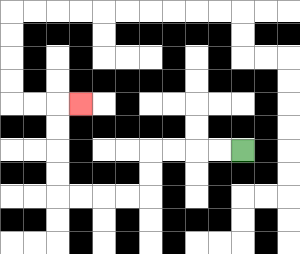{'start': '[10, 6]', 'end': '[3, 4]', 'path_directions': 'L,L,L,L,D,D,L,L,L,L,U,U,U,U,R', 'path_coordinates': '[[10, 6], [9, 6], [8, 6], [7, 6], [6, 6], [6, 7], [6, 8], [5, 8], [4, 8], [3, 8], [2, 8], [2, 7], [2, 6], [2, 5], [2, 4], [3, 4]]'}